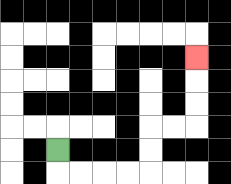{'start': '[2, 6]', 'end': '[8, 2]', 'path_directions': 'D,R,R,R,R,U,U,R,R,U,U,U', 'path_coordinates': '[[2, 6], [2, 7], [3, 7], [4, 7], [5, 7], [6, 7], [6, 6], [6, 5], [7, 5], [8, 5], [8, 4], [8, 3], [8, 2]]'}